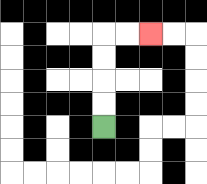{'start': '[4, 5]', 'end': '[6, 1]', 'path_directions': 'U,U,U,U,R,R', 'path_coordinates': '[[4, 5], [4, 4], [4, 3], [4, 2], [4, 1], [5, 1], [6, 1]]'}